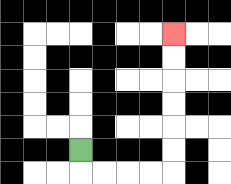{'start': '[3, 6]', 'end': '[7, 1]', 'path_directions': 'D,R,R,R,R,U,U,U,U,U,U', 'path_coordinates': '[[3, 6], [3, 7], [4, 7], [5, 7], [6, 7], [7, 7], [7, 6], [7, 5], [7, 4], [7, 3], [7, 2], [7, 1]]'}